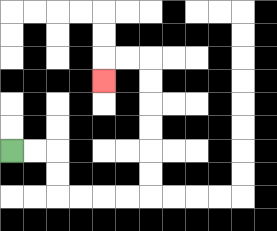{'start': '[0, 6]', 'end': '[4, 3]', 'path_directions': 'R,R,D,D,R,R,R,R,U,U,U,U,U,U,L,L,D', 'path_coordinates': '[[0, 6], [1, 6], [2, 6], [2, 7], [2, 8], [3, 8], [4, 8], [5, 8], [6, 8], [6, 7], [6, 6], [6, 5], [6, 4], [6, 3], [6, 2], [5, 2], [4, 2], [4, 3]]'}